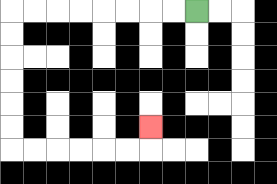{'start': '[8, 0]', 'end': '[6, 5]', 'path_directions': 'L,L,L,L,L,L,L,L,D,D,D,D,D,D,R,R,R,R,R,R,U', 'path_coordinates': '[[8, 0], [7, 0], [6, 0], [5, 0], [4, 0], [3, 0], [2, 0], [1, 0], [0, 0], [0, 1], [0, 2], [0, 3], [0, 4], [0, 5], [0, 6], [1, 6], [2, 6], [3, 6], [4, 6], [5, 6], [6, 6], [6, 5]]'}